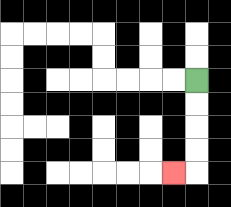{'start': '[8, 3]', 'end': '[7, 7]', 'path_directions': 'D,D,D,D,L', 'path_coordinates': '[[8, 3], [8, 4], [8, 5], [8, 6], [8, 7], [7, 7]]'}